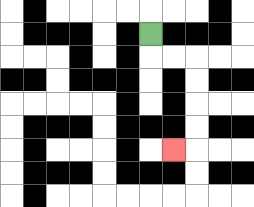{'start': '[6, 1]', 'end': '[7, 6]', 'path_directions': 'D,R,R,D,D,D,D,L', 'path_coordinates': '[[6, 1], [6, 2], [7, 2], [8, 2], [8, 3], [8, 4], [8, 5], [8, 6], [7, 6]]'}